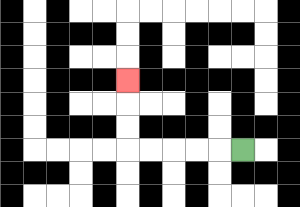{'start': '[10, 6]', 'end': '[5, 3]', 'path_directions': 'L,L,L,L,L,U,U,U', 'path_coordinates': '[[10, 6], [9, 6], [8, 6], [7, 6], [6, 6], [5, 6], [5, 5], [5, 4], [5, 3]]'}